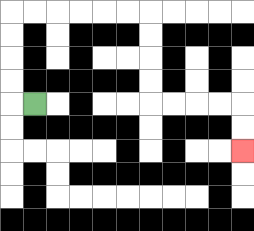{'start': '[1, 4]', 'end': '[10, 6]', 'path_directions': 'L,U,U,U,U,R,R,R,R,R,R,D,D,D,D,R,R,R,R,D,D', 'path_coordinates': '[[1, 4], [0, 4], [0, 3], [0, 2], [0, 1], [0, 0], [1, 0], [2, 0], [3, 0], [4, 0], [5, 0], [6, 0], [6, 1], [6, 2], [6, 3], [6, 4], [7, 4], [8, 4], [9, 4], [10, 4], [10, 5], [10, 6]]'}